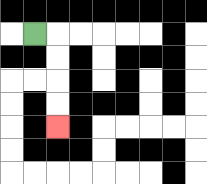{'start': '[1, 1]', 'end': '[2, 5]', 'path_directions': 'R,D,D,D,D', 'path_coordinates': '[[1, 1], [2, 1], [2, 2], [2, 3], [2, 4], [2, 5]]'}